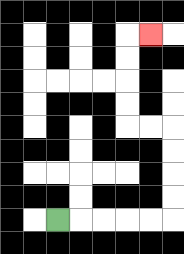{'start': '[2, 9]', 'end': '[6, 1]', 'path_directions': 'R,R,R,R,R,U,U,U,U,L,L,U,U,U,U,R', 'path_coordinates': '[[2, 9], [3, 9], [4, 9], [5, 9], [6, 9], [7, 9], [7, 8], [7, 7], [7, 6], [7, 5], [6, 5], [5, 5], [5, 4], [5, 3], [5, 2], [5, 1], [6, 1]]'}